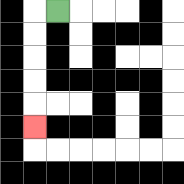{'start': '[2, 0]', 'end': '[1, 5]', 'path_directions': 'L,D,D,D,D,D', 'path_coordinates': '[[2, 0], [1, 0], [1, 1], [1, 2], [1, 3], [1, 4], [1, 5]]'}